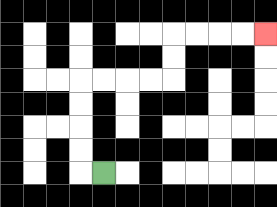{'start': '[4, 7]', 'end': '[11, 1]', 'path_directions': 'L,U,U,U,U,R,R,R,R,U,U,R,R,R,R', 'path_coordinates': '[[4, 7], [3, 7], [3, 6], [3, 5], [3, 4], [3, 3], [4, 3], [5, 3], [6, 3], [7, 3], [7, 2], [7, 1], [8, 1], [9, 1], [10, 1], [11, 1]]'}